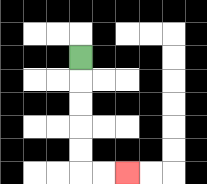{'start': '[3, 2]', 'end': '[5, 7]', 'path_directions': 'D,D,D,D,D,R,R', 'path_coordinates': '[[3, 2], [3, 3], [3, 4], [3, 5], [3, 6], [3, 7], [4, 7], [5, 7]]'}